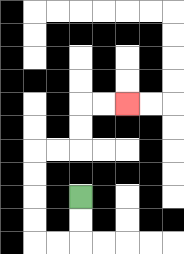{'start': '[3, 8]', 'end': '[5, 4]', 'path_directions': 'D,D,L,L,U,U,U,U,R,R,U,U,R,R', 'path_coordinates': '[[3, 8], [3, 9], [3, 10], [2, 10], [1, 10], [1, 9], [1, 8], [1, 7], [1, 6], [2, 6], [3, 6], [3, 5], [3, 4], [4, 4], [5, 4]]'}